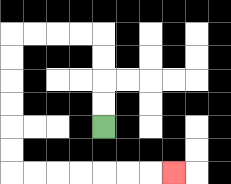{'start': '[4, 5]', 'end': '[7, 7]', 'path_directions': 'U,U,U,U,L,L,L,L,D,D,D,D,D,D,R,R,R,R,R,R,R', 'path_coordinates': '[[4, 5], [4, 4], [4, 3], [4, 2], [4, 1], [3, 1], [2, 1], [1, 1], [0, 1], [0, 2], [0, 3], [0, 4], [0, 5], [0, 6], [0, 7], [1, 7], [2, 7], [3, 7], [4, 7], [5, 7], [6, 7], [7, 7]]'}